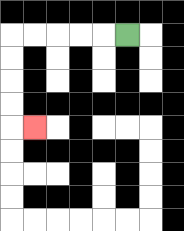{'start': '[5, 1]', 'end': '[1, 5]', 'path_directions': 'L,L,L,L,L,D,D,D,D,R', 'path_coordinates': '[[5, 1], [4, 1], [3, 1], [2, 1], [1, 1], [0, 1], [0, 2], [0, 3], [0, 4], [0, 5], [1, 5]]'}